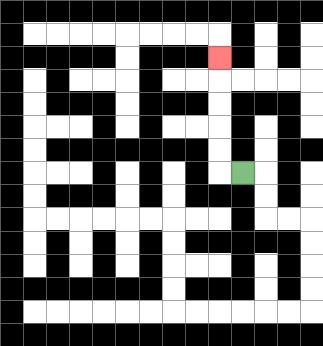{'start': '[10, 7]', 'end': '[9, 2]', 'path_directions': 'L,U,U,U,U,U', 'path_coordinates': '[[10, 7], [9, 7], [9, 6], [9, 5], [9, 4], [9, 3], [9, 2]]'}